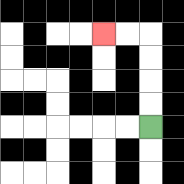{'start': '[6, 5]', 'end': '[4, 1]', 'path_directions': 'U,U,U,U,L,L', 'path_coordinates': '[[6, 5], [6, 4], [6, 3], [6, 2], [6, 1], [5, 1], [4, 1]]'}